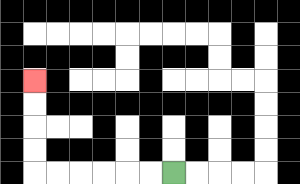{'start': '[7, 7]', 'end': '[1, 3]', 'path_directions': 'L,L,L,L,L,L,U,U,U,U', 'path_coordinates': '[[7, 7], [6, 7], [5, 7], [4, 7], [3, 7], [2, 7], [1, 7], [1, 6], [1, 5], [1, 4], [1, 3]]'}